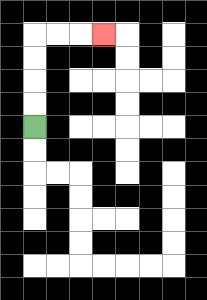{'start': '[1, 5]', 'end': '[4, 1]', 'path_directions': 'U,U,U,U,R,R,R', 'path_coordinates': '[[1, 5], [1, 4], [1, 3], [1, 2], [1, 1], [2, 1], [3, 1], [4, 1]]'}